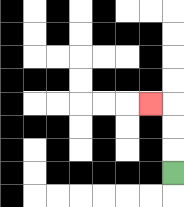{'start': '[7, 7]', 'end': '[6, 4]', 'path_directions': 'U,U,U,L', 'path_coordinates': '[[7, 7], [7, 6], [7, 5], [7, 4], [6, 4]]'}